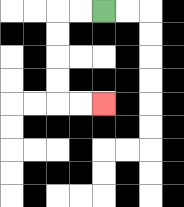{'start': '[4, 0]', 'end': '[4, 4]', 'path_directions': 'L,L,D,D,D,D,R,R', 'path_coordinates': '[[4, 0], [3, 0], [2, 0], [2, 1], [2, 2], [2, 3], [2, 4], [3, 4], [4, 4]]'}